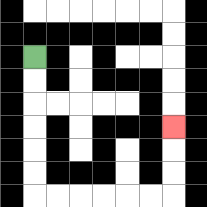{'start': '[1, 2]', 'end': '[7, 5]', 'path_directions': 'D,D,D,D,D,D,R,R,R,R,R,R,U,U,U', 'path_coordinates': '[[1, 2], [1, 3], [1, 4], [1, 5], [1, 6], [1, 7], [1, 8], [2, 8], [3, 8], [4, 8], [5, 8], [6, 8], [7, 8], [7, 7], [7, 6], [7, 5]]'}